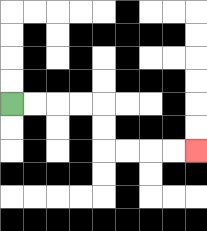{'start': '[0, 4]', 'end': '[8, 6]', 'path_directions': 'R,R,R,R,D,D,R,R,R,R', 'path_coordinates': '[[0, 4], [1, 4], [2, 4], [3, 4], [4, 4], [4, 5], [4, 6], [5, 6], [6, 6], [7, 6], [8, 6]]'}